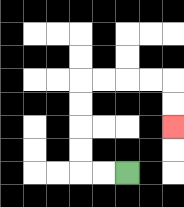{'start': '[5, 7]', 'end': '[7, 5]', 'path_directions': 'L,L,U,U,U,U,R,R,R,R,D,D', 'path_coordinates': '[[5, 7], [4, 7], [3, 7], [3, 6], [3, 5], [3, 4], [3, 3], [4, 3], [5, 3], [6, 3], [7, 3], [7, 4], [7, 5]]'}